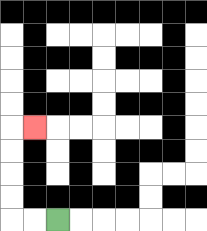{'start': '[2, 9]', 'end': '[1, 5]', 'path_directions': 'L,L,U,U,U,U,R', 'path_coordinates': '[[2, 9], [1, 9], [0, 9], [0, 8], [0, 7], [0, 6], [0, 5], [1, 5]]'}